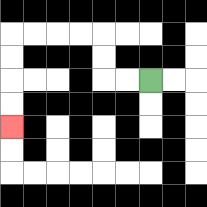{'start': '[6, 3]', 'end': '[0, 5]', 'path_directions': 'L,L,U,U,L,L,L,L,D,D,D,D', 'path_coordinates': '[[6, 3], [5, 3], [4, 3], [4, 2], [4, 1], [3, 1], [2, 1], [1, 1], [0, 1], [0, 2], [0, 3], [0, 4], [0, 5]]'}